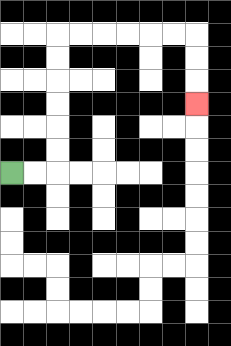{'start': '[0, 7]', 'end': '[8, 4]', 'path_directions': 'R,R,U,U,U,U,U,U,R,R,R,R,R,R,D,D,D', 'path_coordinates': '[[0, 7], [1, 7], [2, 7], [2, 6], [2, 5], [2, 4], [2, 3], [2, 2], [2, 1], [3, 1], [4, 1], [5, 1], [6, 1], [7, 1], [8, 1], [8, 2], [8, 3], [8, 4]]'}